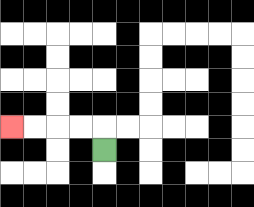{'start': '[4, 6]', 'end': '[0, 5]', 'path_directions': 'U,L,L,L,L', 'path_coordinates': '[[4, 6], [4, 5], [3, 5], [2, 5], [1, 5], [0, 5]]'}